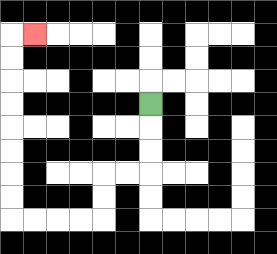{'start': '[6, 4]', 'end': '[1, 1]', 'path_directions': 'D,D,D,L,L,D,D,L,L,L,L,U,U,U,U,U,U,U,U,R', 'path_coordinates': '[[6, 4], [6, 5], [6, 6], [6, 7], [5, 7], [4, 7], [4, 8], [4, 9], [3, 9], [2, 9], [1, 9], [0, 9], [0, 8], [0, 7], [0, 6], [0, 5], [0, 4], [0, 3], [0, 2], [0, 1], [1, 1]]'}